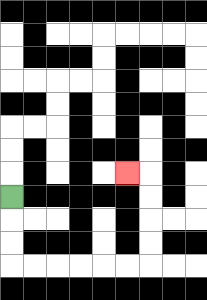{'start': '[0, 8]', 'end': '[5, 7]', 'path_directions': 'D,D,D,R,R,R,R,R,R,U,U,U,U,L', 'path_coordinates': '[[0, 8], [0, 9], [0, 10], [0, 11], [1, 11], [2, 11], [3, 11], [4, 11], [5, 11], [6, 11], [6, 10], [6, 9], [6, 8], [6, 7], [5, 7]]'}